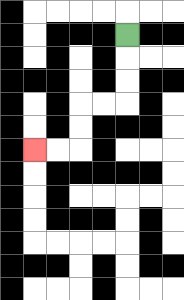{'start': '[5, 1]', 'end': '[1, 6]', 'path_directions': 'D,D,D,L,L,D,D,L,L', 'path_coordinates': '[[5, 1], [5, 2], [5, 3], [5, 4], [4, 4], [3, 4], [3, 5], [3, 6], [2, 6], [1, 6]]'}